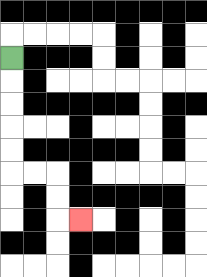{'start': '[0, 2]', 'end': '[3, 9]', 'path_directions': 'D,D,D,D,D,R,R,D,D,R', 'path_coordinates': '[[0, 2], [0, 3], [0, 4], [0, 5], [0, 6], [0, 7], [1, 7], [2, 7], [2, 8], [2, 9], [3, 9]]'}